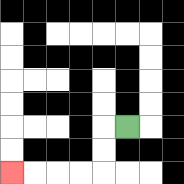{'start': '[5, 5]', 'end': '[0, 7]', 'path_directions': 'L,D,D,L,L,L,L', 'path_coordinates': '[[5, 5], [4, 5], [4, 6], [4, 7], [3, 7], [2, 7], [1, 7], [0, 7]]'}